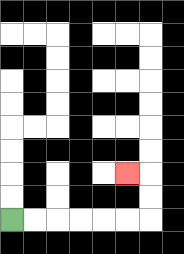{'start': '[0, 9]', 'end': '[5, 7]', 'path_directions': 'R,R,R,R,R,R,U,U,L', 'path_coordinates': '[[0, 9], [1, 9], [2, 9], [3, 9], [4, 9], [5, 9], [6, 9], [6, 8], [6, 7], [5, 7]]'}